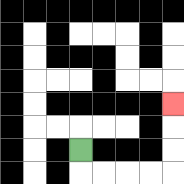{'start': '[3, 6]', 'end': '[7, 4]', 'path_directions': 'D,R,R,R,R,U,U,U', 'path_coordinates': '[[3, 6], [3, 7], [4, 7], [5, 7], [6, 7], [7, 7], [7, 6], [7, 5], [7, 4]]'}